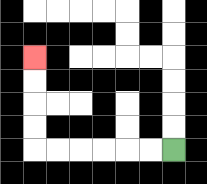{'start': '[7, 6]', 'end': '[1, 2]', 'path_directions': 'L,L,L,L,L,L,U,U,U,U', 'path_coordinates': '[[7, 6], [6, 6], [5, 6], [4, 6], [3, 6], [2, 6], [1, 6], [1, 5], [1, 4], [1, 3], [1, 2]]'}